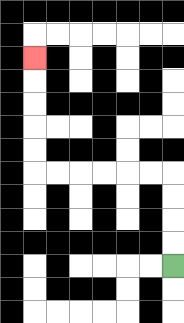{'start': '[7, 11]', 'end': '[1, 2]', 'path_directions': 'U,U,U,U,L,L,L,L,L,L,U,U,U,U,U', 'path_coordinates': '[[7, 11], [7, 10], [7, 9], [7, 8], [7, 7], [6, 7], [5, 7], [4, 7], [3, 7], [2, 7], [1, 7], [1, 6], [1, 5], [1, 4], [1, 3], [1, 2]]'}